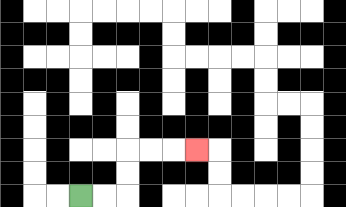{'start': '[3, 8]', 'end': '[8, 6]', 'path_directions': 'R,R,U,U,R,R,R', 'path_coordinates': '[[3, 8], [4, 8], [5, 8], [5, 7], [5, 6], [6, 6], [7, 6], [8, 6]]'}